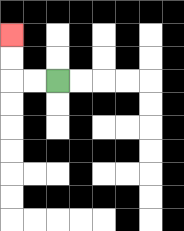{'start': '[2, 3]', 'end': '[0, 1]', 'path_directions': 'L,L,U,U', 'path_coordinates': '[[2, 3], [1, 3], [0, 3], [0, 2], [0, 1]]'}